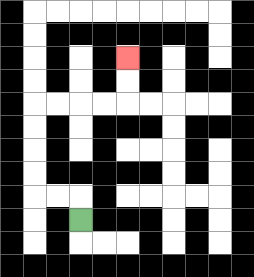{'start': '[3, 9]', 'end': '[5, 2]', 'path_directions': 'U,L,L,U,U,U,U,R,R,R,R,U,U', 'path_coordinates': '[[3, 9], [3, 8], [2, 8], [1, 8], [1, 7], [1, 6], [1, 5], [1, 4], [2, 4], [3, 4], [4, 4], [5, 4], [5, 3], [5, 2]]'}